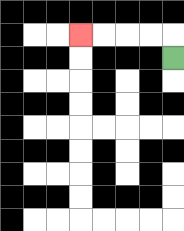{'start': '[7, 2]', 'end': '[3, 1]', 'path_directions': 'U,L,L,L,L', 'path_coordinates': '[[7, 2], [7, 1], [6, 1], [5, 1], [4, 1], [3, 1]]'}